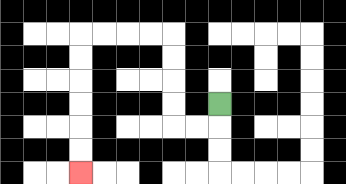{'start': '[9, 4]', 'end': '[3, 7]', 'path_directions': 'D,L,L,U,U,U,U,L,L,L,L,D,D,D,D,D,D', 'path_coordinates': '[[9, 4], [9, 5], [8, 5], [7, 5], [7, 4], [7, 3], [7, 2], [7, 1], [6, 1], [5, 1], [4, 1], [3, 1], [3, 2], [3, 3], [3, 4], [3, 5], [3, 6], [3, 7]]'}